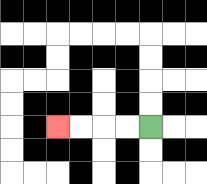{'start': '[6, 5]', 'end': '[2, 5]', 'path_directions': 'L,L,L,L', 'path_coordinates': '[[6, 5], [5, 5], [4, 5], [3, 5], [2, 5]]'}